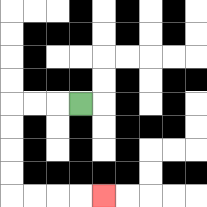{'start': '[3, 4]', 'end': '[4, 8]', 'path_directions': 'L,L,L,D,D,D,D,R,R,R,R', 'path_coordinates': '[[3, 4], [2, 4], [1, 4], [0, 4], [0, 5], [0, 6], [0, 7], [0, 8], [1, 8], [2, 8], [3, 8], [4, 8]]'}